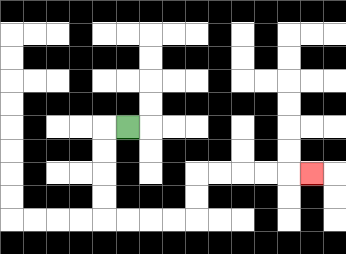{'start': '[5, 5]', 'end': '[13, 7]', 'path_directions': 'L,D,D,D,D,R,R,R,R,U,U,R,R,R,R,R', 'path_coordinates': '[[5, 5], [4, 5], [4, 6], [4, 7], [4, 8], [4, 9], [5, 9], [6, 9], [7, 9], [8, 9], [8, 8], [8, 7], [9, 7], [10, 7], [11, 7], [12, 7], [13, 7]]'}